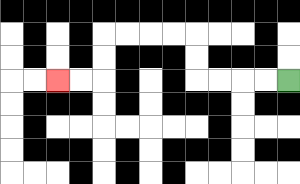{'start': '[12, 3]', 'end': '[2, 3]', 'path_directions': 'L,L,L,L,U,U,L,L,L,L,D,D,L,L', 'path_coordinates': '[[12, 3], [11, 3], [10, 3], [9, 3], [8, 3], [8, 2], [8, 1], [7, 1], [6, 1], [5, 1], [4, 1], [4, 2], [4, 3], [3, 3], [2, 3]]'}